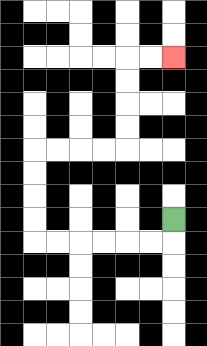{'start': '[7, 9]', 'end': '[7, 2]', 'path_directions': 'D,L,L,L,L,L,L,U,U,U,U,R,R,R,R,U,U,U,U,R,R', 'path_coordinates': '[[7, 9], [7, 10], [6, 10], [5, 10], [4, 10], [3, 10], [2, 10], [1, 10], [1, 9], [1, 8], [1, 7], [1, 6], [2, 6], [3, 6], [4, 6], [5, 6], [5, 5], [5, 4], [5, 3], [5, 2], [6, 2], [7, 2]]'}